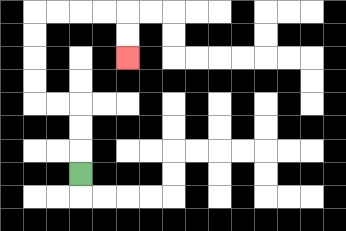{'start': '[3, 7]', 'end': '[5, 2]', 'path_directions': 'U,U,U,L,L,U,U,U,U,R,R,R,R,D,D', 'path_coordinates': '[[3, 7], [3, 6], [3, 5], [3, 4], [2, 4], [1, 4], [1, 3], [1, 2], [1, 1], [1, 0], [2, 0], [3, 0], [4, 0], [5, 0], [5, 1], [5, 2]]'}